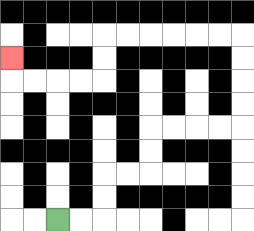{'start': '[2, 9]', 'end': '[0, 2]', 'path_directions': 'R,R,U,U,R,R,U,U,R,R,R,R,U,U,U,U,L,L,L,L,L,L,D,D,L,L,L,L,U', 'path_coordinates': '[[2, 9], [3, 9], [4, 9], [4, 8], [4, 7], [5, 7], [6, 7], [6, 6], [6, 5], [7, 5], [8, 5], [9, 5], [10, 5], [10, 4], [10, 3], [10, 2], [10, 1], [9, 1], [8, 1], [7, 1], [6, 1], [5, 1], [4, 1], [4, 2], [4, 3], [3, 3], [2, 3], [1, 3], [0, 3], [0, 2]]'}